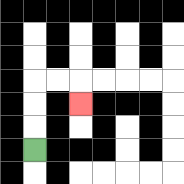{'start': '[1, 6]', 'end': '[3, 4]', 'path_directions': 'U,U,U,R,R,D', 'path_coordinates': '[[1, 6], [1, 5], [1, 4], [1, 3], [2, 3], [3, 3], [3, 4]]'}